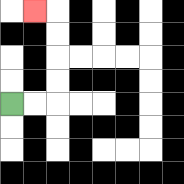{'start': '[0, 4]', 'end': '[1, 0]', 'path_directions': 'R,R,U,U,U,U,L', 'path_coordinates': '[[0, 4], [1, 4], [2, 4], [2, 3], [2, 2], [2, 1], [2, 0], [1, 0]]'}